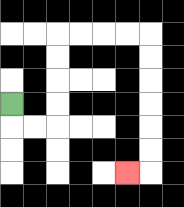{'start': '[0, 4]', 'end': '[5, 7]', 'path_directions': 'D,R,R,U,U,U,U,R,R,R,R,D,D,D,D,D,D,L', 'path_coordinates': '[[0, 4], [0, 5], [1, 5], [2, 5], [2, 4], [2, 3], [2, 2], [2, 1], [3, 1], [4, 1], [5, 1], [6, 1], [6, 2], [6, 3], [6, 4], [6, 5], [6, 6], [6, 7], [5, 7]]'}